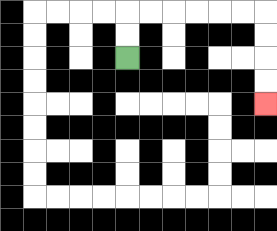{'start': '[5, 2]', 'end': '[11, 4]', 'path_directions': 'U,U,R,R,R,R,R,R,D,D,D,D', 'path_coordinates': '[[5, 2], [5, 1], [5, 0], [6, 0], [7, 0], [8, 0], [9, 0], [10, 0], [11, 0], [11, 1], [11, 2], [11, 3], [11, 4]]'}